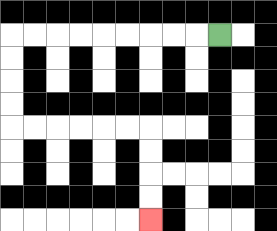{'start': '[9, 1]', 'end': '[6, 9]', 'path_directions': 'L,L,L,L,L,L,L,L,L,D,D,D,D,R,R,R,R,R,R,D,D,D,D', 'path_coordinates': '[[9, 1], [8, 1], [7, 1], [6, 1], [5, 1], [4, 1], [3, 1], [2, 1], [1, 1], [0, 1], [0, 2], [0, 3], [0, 4], [0, 5], [1, 5], [2, 5], [3, 5], [4, 5], [5, 5], [6, 5], [6, 6], [6, 7], [6, 8], [6, 9]]'}